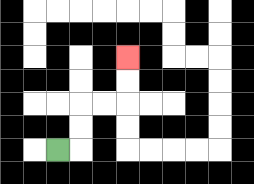{'start': '[2, 6]', 'end': '[5, 2]', 'path_directions': 'R,U,U,R,R,U,U', 'path_coordinates': '[[2, 6], [3, 6], [3, 5], [3, 4], [4, 4], [5, 4], [5, 3], [5, 2]]'}